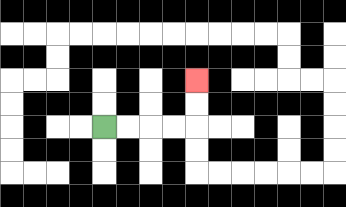{'start': '[4, 5]', 'end': '[8, 3]', 'path_directions': 'R,R,R,R,U,U', 'path_coordinates': '[[4, 5], [5, 5], [6, 5], [7, 5], [8, 5], [8, 4], [8, 3]]'}